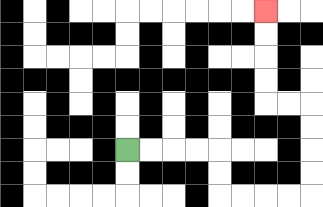{'start': '[5, 6]', 'end': '[11, 0]', 'path_directions': 'R,R,R,R,D,D,R,R,R,R,U,U,U,U,L,L,U,U,U,U', 'path_coordinates': '[[5, 6], [6, 6], [7, 6], [8, 6], [9, 6], [9, 7], [9, 8], [10, 8], [11, 8], [12, 8], [13, 8], [13, 7], [13, 6], [13, 5], [13, 4], [12, 4], [11, 4], [11, 3], [11, 2], [11, 1], [11, 0]]'}